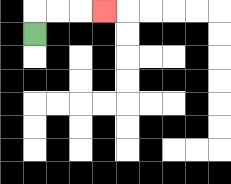{'start': '[1, 1]', 'end': '[4, 0]', 'path_directions': 'U,R,R,R', 'path_coordinates': '[[1, 1], [1, 0], [2, 0], [3, 0], [4, 0]]'}